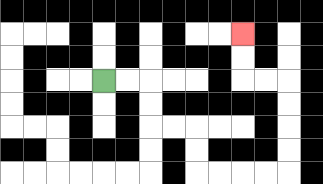{'start': '[4, 3]', 'end': '[10, 1]', 'path_directions': 'R,R,D,D,R,R,D,D,R,R,R,R,U,U,U,U,L,L,U,U', 'path_coordinates': '[[4, 3], [5, 3], [6, 3], [6, 4], [6, 5], [7, 5], [8, 5], [8, 6], [8, 7], [9, 7], [10, 7], [11, 7], [12, 7], [12, 6], [12, 5], [12, 4], [12, 3], [11, 3], [10, 3], [10, 2], [10, 1]]'}